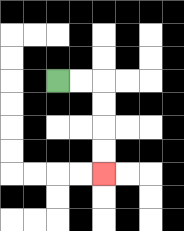{'start': '[2, 3]', 'end': '[4, 7]', 'path_directions': 'R,R,D,D,D,D', 'path_coordinates': '[[2, 3], [3, 3], [4, 3], [4, 4], [4, 5], [4, 6], [4, 7]]'}